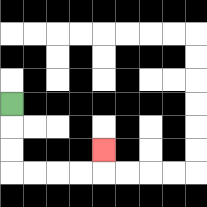{'start': '[0, 4]', 'end': '[4, 6]', 'path_directions': 'D,D,D,R,R,R,R,U', 'path_coordinates': '[[0, 4], [0, 5], [0, 6], [0, 7], [1, 7], [2, 7], [3, 7], [4, 7], [4, 6]]'}